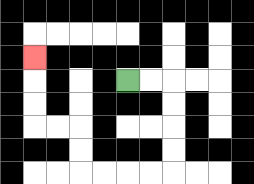{'start': '[5, 3]', 'end': '[1, 2]', 'path_directions': 'R,R,D,D,D,D,L,L,L,L,U,U,L,L,U,U,U', 'path_coordinates': '[[5, 3], [6, 3], [7, 3], [7, 4], [7, 5], [7, 6], [7, 7], [6, 7], [5, 7], [4, 7], [3, 7], [3, 6], [3, 5], [2, 5], [1, 5], [1, 4], [1, 3], [1, 2]]'}